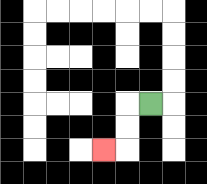{'start': '[6, 4]', 'end': '[4, 6]', 'path_directions': 'L,D,D,L', 'path_coordinates': '[[6, 4], [5, 4], [5, 5], [5, 6], [4, 6]]'}